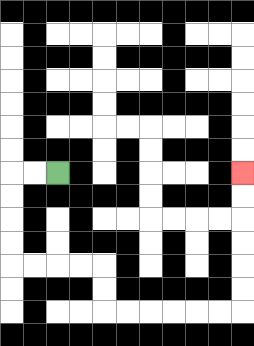{'start': '[2, 7]', 'end': '[10, 7]', 'path_directions': 'L,L,D,D,D,D,R,R,R,R,D,D,R,R,R,R,R,R,U,U,U,U,U,U', 'path_coordinates': '[[2, 7], [1, 7], [0, 7], [0, 8], [0, 9], [0, 10], [0, 11], [1, 11], [2, 11], [3, 11], [4, 11], [4, 12], [4, 13], [5, 13], [6, 13], [7, 13], [8, 13], [9, 13], [10, 13], [10, 12], [10, 11], [10, 10], [10, 9], [10, 8], [10, 7]]'}